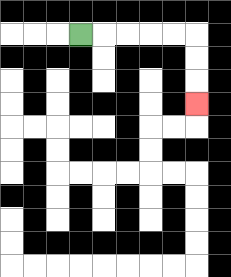{'start': '[3, 1]', 'end': '[8, 4]', 'path_directions': 'R,R,R,R,R,D,D,D', 'path_coordinates': '[[3, 1], [4, 1], [5, 1], [6, 1], [7, 1], [8, 1], [8, 2], [8, 3], [8, 4]]'}